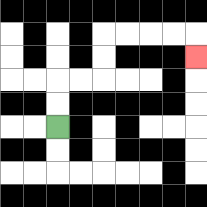{'start': '[2, 5]', 'end': '[8, 2]', 'path_directions': 'U,U,R,R,U,U,R,R,R,R,D', 'path_coordinates': '[[2, 5], [2, 4], [2, 3], [3, 3], [4, 3], [4, 2], [4, 1], [5, 1], [6, 1], [7, 1], [8, 1], [8, 2]]'}